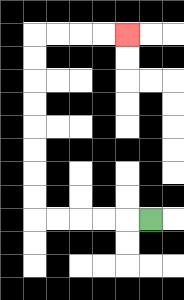{'start': '[6, 9]', 'end': '[5, 1]', 'path_directions': 'L,L,L,L,L,U,U,U,U,U,U,U,U,R,R,R,R', 'path_coordinates': '[[6, 9], [5, 9], [4, 9], [3, 9], [2, 9], [1, 9], [1, 8], [1, 7], [1, 6], [1, 5], [1, 4], [1, 3], [1, 2], [1, 1], [2, 1], [3, 1], [4, 1], [5, 1]]'}